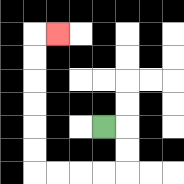{'start': '[4, 5]', 'end': '[2, 1]', 'path_directions': 'R,D,D,L,L,L,L,U,U,U,U,U,U,R', 'path_coordinates': '[[4, 5], [5, 5], [5, 6], [5, 7], [4, 7], [3, 7], [2, 7], [1, 7], [1, 6], [1, 5], [1, 4], [1, 3], [1, 2], [1, 1], [2, 1]]'}